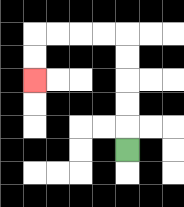{'start': '[5, 6]', 'end': '[1, 3]', 'path_directions': 'U,U,U,U,U,L,L,L,L,D,D', 'path_coordinates': '[[5, 6], [5, 5], [5, 4], [5, 3], [5, 2], [5, 1], [4, 1], [3, 1], [2, 1], [1, 1], [1, 2], [1, 3]]'}